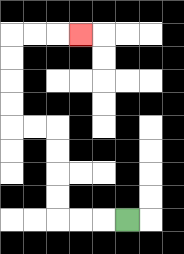{'start': '[5, 9]', 'end': '[3, 1]', 'path_directions': 'L,L,L,U,U,U,U,L,L,U,U,U,U,R,R,R', 'path_coordinates': '[[5, 9], [4, 9], [3, 9], [2, 9], [2, 8], [2, 7], [2, 6], [2, 5], [1, 5], [0, 5], [0, 4], [0, 3], [0, 2], [0, 1], [1, 1], [2, 1], [3, 1]]'}